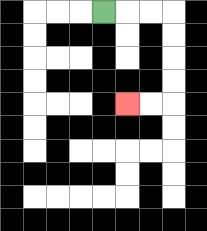{'start': '[4, 0]', 'end': '[5, 4]', 'path_directions': 'R,R,R,D,D,D,D,L,L', 'path_coordinates': '[[4, 0], [5, 0], [6, 0], [7, 0], [7, 1], [7, 2], [7, 3], [7, 4], [6, 4], [5, 4]]'}